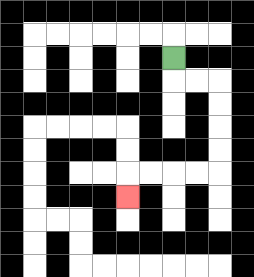{'start': '[7, 2]', 'end': '[5, 8]', 'path_directions': 'D,R,R,D,D,D,D,L,L,L,L,D', 'path_coordinates': '[[7, 2], [7, 3], [8, 3], [9, 3], [9, 4], [9, 5], [9, 6], [9, 7], [8, 7], [7, 7], [6, 7], [5, 7], [5, 8]]'}